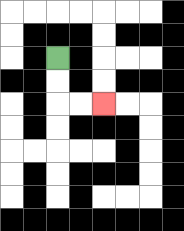{'start': '[2, 2]', 'end': '[4, 4]', 'path_directions': 'D,D,R,R', 'path_coordinates': '[[2, 2], [2, 3], [2, 4], [3, 4], [4, 4]]'}